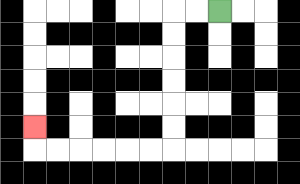{'start': '[9, 0]', 'end': '[1, 5]', 'path_directions': 'L,L,D,D,D,D,D,D,L,L,L,L,L,L,U', 'path_coordinates': '[[9, 0], [8, 0], [7, 0], [7, 1], [7, 2], [7, 3], [7, 4], [7, 5], [7, 6], [6, 6], [5, 6], [4, 6], [3, 6], [2, 6], [1, 6], [1, 5]]'}